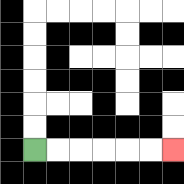{'start': '[1, 6]', 'end': '[7, 6]', 'path_directions': 'R,R,R,R,R,R', 'path_coordinates': '[[1, 6], [2, 6], [3, 6], [4, 6], [5, 6], [6, 6], [7, 6]]'}